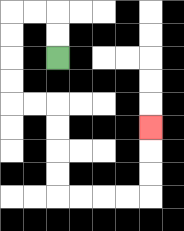{'start': '[2, 2]', 'end': '[6, 5]', 'path_directions': 'U,U,L,L,D,D,D,D,R,R,D,D,D,D,R,R,R,R,U,U,U', 'path_coordinates': '[[2, 2], [2, 1], [2, 0], [1, 0], [0, 0], [0, 1], [0, 2], [0, 3], [0, 4], [1, 4], [2, 4], [2, 5], [2, 6], [2, 7], [2, 8], [3, 8], [4, 8], [5, 8], [6, 8], [6, 7], [6, 6], [6, 5]]'}